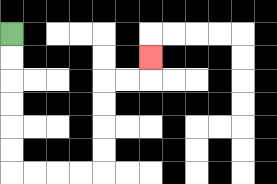{'start': '[0, 1]', 'end': '[6, 2]', 'path_directions': 'D,D,D,D,D,D,R,R,R,R,U,U,U,U,R,R,U', 'path_coordinates': '[[0, 1], [0, 2], [0, 3], [0, 4], [0, 5], [0, 6], [0, 7], [1, 7], [2, 7], [3, 7], [4, 7], [4, 6], [4, 5], [4, 4], [4, 3], [5, 3], [6, 3], [6, 2]]'}